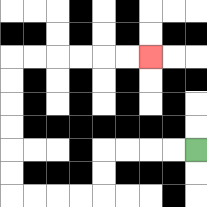{'start': '[8, 6]', 'end': '[6, 2]', 'path_directions': 'L,L,L,L,D,D,L,L,L,L,U,U,U,U,U,U,R,R,R,R,R,R', 'path_coordinates': '[[8, 6], [7, 6], [6, 6], [5, 6], [4, 6], [4, 7], [4, 8], [3, 8], [2, 8], [1, 8], [0, 8], [0, 7], [0, 6], [0, 5], [0, 4], [0, 3], [0, 2], [1, 2], [2, 2], [3, 2], [4, 2], [5, 2], [6, 2]]'}